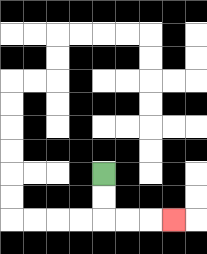{'start': '[4, 7]', 'end': '[7, 9]', 'path_directions': 'D,D,R,R,R', 'path_coordinates': '[[4, 7], [4, 8], [4, 9], [5, 9], [6, 9], [7, 9]]'}